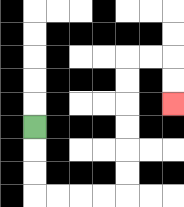{'start': '[1, 5]', 'end': '[7, 4]', 'path_directions': 'D,D,D,R,R,R,R,U,U,U,U,U,U,R,R,D,D', 'path_coordinates': '[[1, 5], [1, 6], [1, 7], [1, 8], [2, 8], [3, 8], [4, 8], [5, 8], [5, 7], [5, 6], [5, 5], [5, 4], [5, 3], [5, 2], [6, 2], [7, 2], [7, 3], [7, 4]]'}